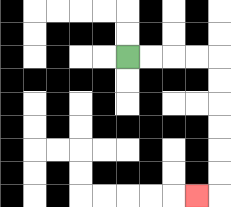{'start': '[5, 2]', 'end': '[8, 8]', 'path_directions': 'R,R,R,R,D,D,D,D,D,D,L', 'path_coordinates': '[[5, 2], [6, 2], [7, 2], [8, 2], [9, 2], [9, 3], [9, 4], [9, 5], [9, 6], [9, 7], [9, 8], [8, 8]]'}